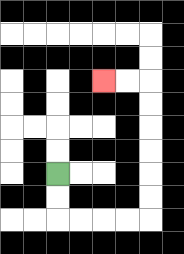{'start': '[2, 7]', 'end': '[4, 3]', 'path_directions': 'D,D,R,R,R,R,U,U,U,U,U,U,L,L', 'path_coordinates': '[[2, 7], [2, 8], [2, 9], [3, 9], [4, 9], [5, 9], [6, 9], [6, 8], [6, 7], [6, 6], [6, 5], [6, 4], [6, 3], [5, 3], [4, 3]]'}